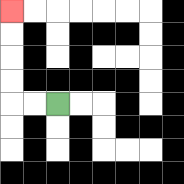{'start': '[2, 4]', 'end': '[0, 0]', 'path_directions': 'L,L,U,U,U,U', 'path_coordinates': '[[2, 4], [1, 4], [0, 4], [0, 3], [0, 2], [0, 1], [0, 0]]'}